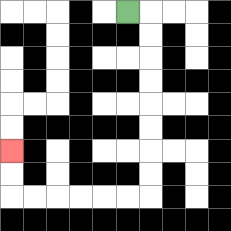{'start': '[5, 0]', 'end': '[0, 6]', 'path_directions': 'R,D,D,D,D,D,D,D,D,L,L,L,L,L,L,U,U', 'path_coordinates': '[[5, 0], [6, 0], [6, 1], [6, 2], [6, 3], [6, 4], [6, 5], [6, 6], [6, 7], [6, 8], [5, 8], [4, 8], [3, 8], [2, 8], [1, 8], [0, 8], [0, 7], [0, 6]]'}